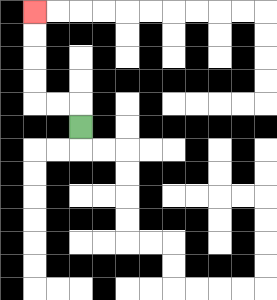{'start': '[3, 5]', 'end': '[1, 0]', 'path_directions': 'U,L,L,U,U,U,U', 'path_coordinates': '[[3, 5], [3, 4], [2, 4], [1, 4], [1, 3], [1, 2], [1, 1], [1, 0]]'}